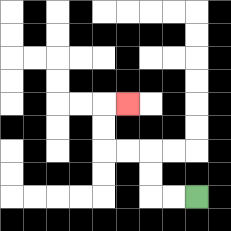{'start': '[8, 8]', 'end': '[5, 4]', 'path_directions': 'L,L,U,U,L,L,U,U,R', 'path_coordinates': '[[8, 8], [7, 8], [6, 8], [6, 7], [6, 6], [5, 6], [4, 6], [4, 5], [4, 4], [5, 4]]'}